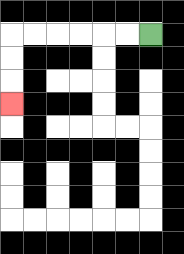{'start': '[6, 1]', 'end': '[0, 4]', 'path_directions': 'L,L,L,L,L,L,D,D,D', 'path_coordinates': '[[6, 1], [5, 1], [4, 1], [3, 1], [2, 1], [1, 1], [0, 1], [0, 2], [0, 3], [0, 4]]'}